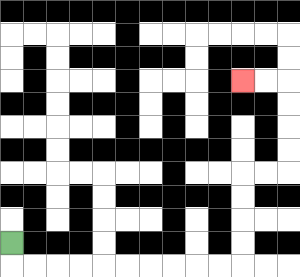{'start': '[0, 10]', 'end': '[10, 3]', 'path_directions': 'D,R,R,R,R,R,R,R,R,R,R,U,U,U,U,R,R,U,U,U,U,L,L', 'path_coordinates': '[[0, 10], [0, 11], [1, 11], [2, 11], [3, 11], [4, 11], [5, 11], [6, 11], [7, 11], [8, 11], [9, 11], [10, 11], [10, 10], [10, 9], [10, 8], [10, 7], [11, 7], [12, 7], [12, 6], [12, 5], [12, 4], [12, 3], [11, 3], [10, 3]]'}